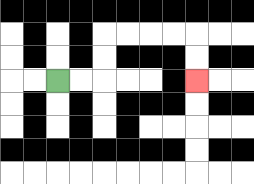{'start': '[2, 3]', 'end': '[8, 3]', 'path_directions': 'R,R,U,U,R,R,R,R,D,D', 'path_coordinates': '[[2, 3], [3, 3], [4, 3], [4, 2], [4, 1], [5, 1], [6, 1], [7, 1], [8, 1], [8, 2], [8, 3]]'}